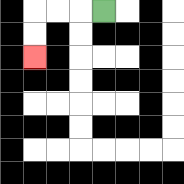{'start': '[4, 0]', 'end': '[1, 2]', 'path_directions': 'L,L,L,D,D', 'path_coordinates': '[[4, 0], [3, 0], [2, 0], [1, 0], [1, 1], [1, 2]]'}